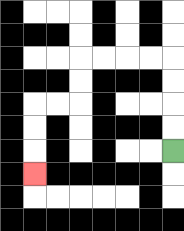{'start': '[7, 6]', 'end': '[1, 7]', 'path_directions': 'U,U,U,U,L,L,L,L,D,D,L,L,D,D,D', 'path_coordinates': '[[7, 6], [7, 5], [7, 4], [7, 3], [7, 2], [6, 2], [5, 2], [4, 2], [3, 2], [3, 3], [3, 4], [2, 4], [1, 4], [1, 5], [1, 6], [1, 7]]'}